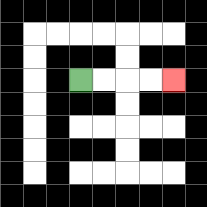{'start': '[3, 3]', 'end': '[7, 3]', 'path_directions': 'R,R,R,R', 'path_coordinates': '[[3, 3], [4, 3], [5, 3], [6, 3], [7, 3]]'}